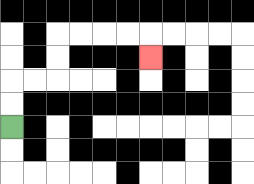{'start': '[0, 5]', 'end': '[6, 2]', 'path_directions': 'U,U,R,R,U,U,R,R,R,R,D', 'path_coordinates': '[[0, 5], [0, 4], [0, 3], [1, 3], [2, 3], [2, 2], [2, 1], [3, 1], [4, 1], [5, 1], [6, 1], [6, 2]]'}